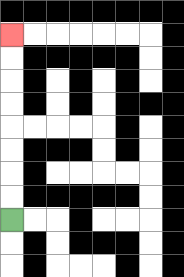{'start': '[0, 9]', 'end': '[0, 1]', 'path_directions': 'U,U,U,U,U,U,U,U', 'path_coordinates': '[[0, 9], [0, 8], [0, 7], [0, 6], [0, 5], [0, 4], [0, 3], [0, 2], [0, 1]]'}